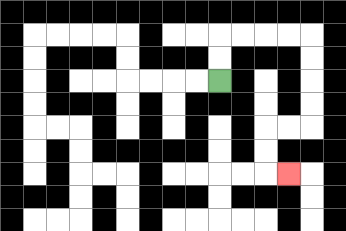{'start': '[9, 3]', 'end': '[12, 7]', 'path_directions': 'U,U,R,R,R,R,D,D,D,D,L,L,D,D,R', 'path_coordinates': '[[9, 3], [9, 2], [9, 1], [10, 1], [11, 1], [12, 1], [13, 1], [13, 2], [13, 3], [13, 4], [13, 5], [12, 5], [11, 5], [11, 6], [11, 7], [12, 7]]'}